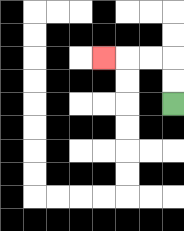{'start': '[7, 4]', 'end': '[4, 2]', 'path_directions': 'U,U,L,L,L', 'path_coordinates': '[[7, 4], [7, 3], [7, 2], [6, 2], [5, 2], [4, 2]]'}